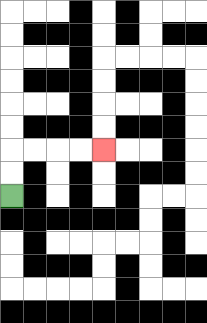{'start': '[0, 8]', 'end': '[4, 6]', 'path_directions': 'U,U,R,R,R,R', 'path_coordinates': '[[0, 8], [0, 7], [0, 6], [1, 6], [2, 6], [3, 6], [4, 6]]'}